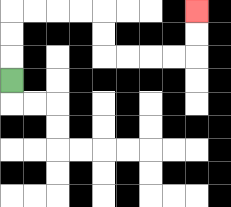{'start': '[0, 3]', 'end': '[8, 0]', 'path_directions': 'U,U,U,R,R,R,R,D,D,R,R,R,R,U,U', 'path_coordinates': '[[0, 3], [0, 2], [0, 1], [0, 0], [1, 0], [2, 0], [3, 0], [4, 0], [4, 1], [4, 2], [5, 2], [6, 2], [7, 2], [8, 2], [8, 1], [8, 0]]'}